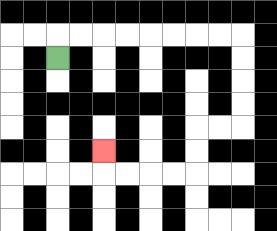{'start': '[2, 2]', 'end': '[4, 6]', 'path_directions': 'U,R,R,R,R,R,R,R,R,D,D,D,D,L,L,D,D,L,L,L,L,U', 'path_coordinates': '[[2, 2], [2, 1], [3, 1], [4, 1], [5, 1], [6, 1], [7, 1], [8, 1], [9, 1], [10, 1], [10, 2], [10, 3], [10, 4], [10, 5], [9, 5], [8, 5], [8, 6], [8, 7], [7, 7], [6, 7], [5, 7], [4, 7], [4, 6]]'}